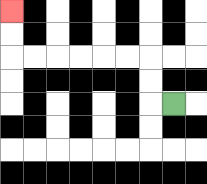{'start': '[7, 4]', 'end': '[0, 0]', 'path_directions': 'L,U,U,L,L,L,L,L,L,U,U', 'path_coordinates': '[[7, 4], [6, 4], [6, 3], [6, 2], [5, 2], [4, 2], [3, 2], [2, 2], [1, 2], [0, 2], [0, 1], [0, 0]]'}